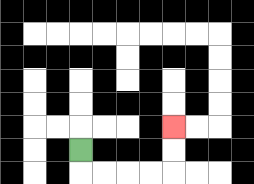{'start': '[3, 6]', 'end': '[7, 5]', 'path_directions': 'D,R,R,R,R,U,U', 'path_coordinates': '[[3, 6], [3, 7], [4, 7], [5, 7], [6, 7], [7, 7], [7, 6], [7, 5]]'}